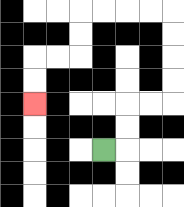{'start': '[4, 6]', 'end': '[1, 4]', 'path_directions': 'R,U,U,R,R,U,U,U,U,L,L,L,L,D,D,L,L,D,D', 'path_coordinates': '[[4, 6], [5, 6], [5, 5], [5, 4], [6, 4], [7, 4], [7, 3], [7, 2], [7, 1], [7, 0], [6, 0], [5, 0], [4, 0], [3, 0], [3, 1], [3, 2], [2, 2], [1, 2], [1, 3], [1, 4]]'}